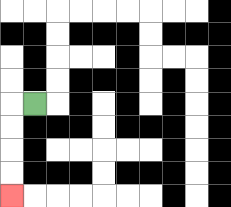{'start': '[1, 4]', 'end': '[0, 8]', 'path_directions': 'L,D,D,D,D', 'path_coordinates': '[[1, 4], [0, 4], [0, 5], [0, 6], [0, 7], [0, 8]]'}